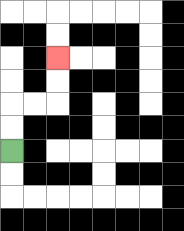{'start': '[0, 6]', 'end': '[2, 2]', 'path_directions': 'U,U,R,R,U,U', 'path_coordinates': '[[0, 6], [0, 5], [0, 4], [1, 4], [2, 4], [2, 3], [2, 2]]'}